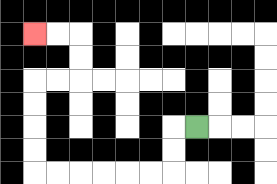{'start': '[8, 5]', 'end': '[1, 1]', 'path_directions': 'L,D,D,L,L,L,L,L,L,U,U,U,U,R,R,U,U,L,L', 'path_coordinates': '[[8, 5], [7, 5], [7, 6], [7, 7], [6, 7], [5, 7], [4, 7], [3, 7], [2, 7], [1, 7], [1, 6], [1, 5], [1, 4], [1, 3], [2, 3], [3, 3], [3, 2], [3, 1], [2, 1], [1, 1]]'}